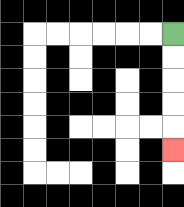{'start': '[7, 1]', 'end': '[7, 6]', 'path_directions': 'D,D,D,D,D', 'path_coordinates': '[[7, 1], [7, 2], [7, 3], [7, 4], [7, 5], [7, 6]]'}